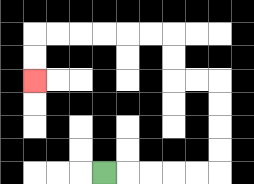{'start': '[4, 7]', 'end': '[1, 3]', 'path_directions': 'R,R,R,R,R,U,U,U,U,L,L,U,U,L,L,L,L,L,L,D,D', 'path_coordinates': '[[4, 7], [5, 7], [6, 7], [7, 7], [8, 7], [9, 7], [9, 6], [9, 5], [9, 4], [9, 3], [8, 3], [7, 3], [7, 2], [7, 1], [6, 1], [5, 1], [4, 1], [3, 1], [2, 1], [1, 1], [1, 2], [1, 3]]'}